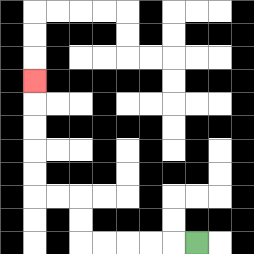{'start': '[8, 10]', 'end': '[1, 3]', 'path_directions': 'L,L,L,L,L,U,U,L,L,U,U,U,U,U', 'path_coordinates': '[[8, 10], [7, 10], [6, 10], [5, 10], [4, 10], [3, 10], [3, 9], [3, 8], [2, 8], [1, 8], [1, 7], [1, 6], [1, 5], [1, 4], [1, 3]]'}